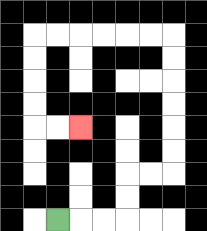{'start': '[2, 9]', 'end': '[3, 5]', 'path_directions': 'R,R,R,U,U,R,R,U,U,U,U,U,U,L,L,L,L,L,L,D,D,D,D,R,R', 'path_coordinates': '[[2, 9], [3, 9], [4, 9], [5, 9], [5, 8], [5, 7], [6, 7], [7, 7], [7, 6], [7, 5], [7, 4], [7, 3], [7, 2], [7, 1], [6, 1], [5, 1], [4, 1], [3, 1], [2, 1], [1, 1], [1, 2], [1, 3], [1, 4], [1, 5], [2, 5], [3, 5]]'}